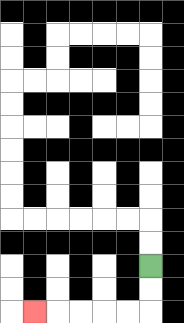{'start': '[6, 11]', 'end': '[1, 13]', 'path_directions': 'D,D,L,L,L,L,L', 'path_coordinates': '[[6, 11], [6, 12], [6, 13], [5, 13], [4, 13], [3, 13], [2, 13], [1, 13]]'}